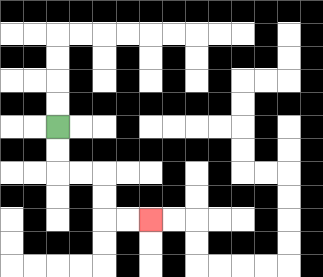{'start': '[2, 5]', 'end': '[6, 9]', 'path_directions': 'D,D,R,R,D,D,R,R', 'path_coordinates': '[[2, 5], [2, 6], [2, 7], [3, 7], [4, 7], [4, 8], [4, 9], [5, 9], [6, 9]]'}